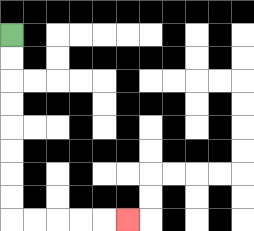{'start': '[0, 1]', 'end': '[5, 9]', 'path_directions': 'D,D,D,D,D,D,D,D,R,R,R,R,R', 'path_coordinates': '[[0, 1], [0, 2], [0, 3], [0, 4], [0, 5], [0, 6], [0, 7], [0, 8], [0, 9], [1, 9], [2, 9], [3, 9], [4, 9], [5, 9]]'}